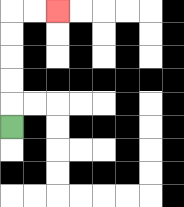{'start': '[0, 5]', 'end': '[2, 0]', 'path_directions': 'U,U,U,U,U,R,R', 'path_coordinates': '[[0, 5], [0, 4], [0, 3], [0, 2], [0, 1], [0, 0], [1, 0], [2, 0]]'}